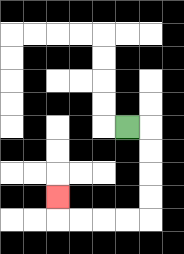{'start': '[5, 5]', 'end': '[2, 8]', 'path_directions': 'R,D,D,D,D,L,L,L,L,U', 'path_coordinates': '[[5, 5], [6, 5], [6, 6], [6, 7], [6, 8], [6, 9], [5, 9], [4, 9], [3, 9], [2, 9], [2, 8]]'}